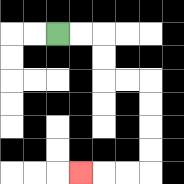{'start': '[2, 1]', 'end': '[3, 7]', 'path_directions': 'R,R,D,D,R,R,D,D,D,D,L,L,L', 'path_coordinates': '[[2, 1], [3, 1], [4, 1], [4, 2], [4, 3], [5, 3], [6, 3], [6, 4], [6, 5], [6, 6], [6, 7], [5, 7], [4, 7], [3, 7]]'}